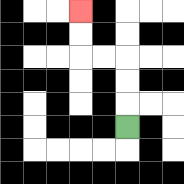{'start': '[5, 5]', 'end': '[3, 0]', 'path_directions': 'U,U,U,L,L,U,U', 'path_coordinates': '[[5, 5], [5, 4], [5, 3], [5, 2], [4, 2], [3, 2], [3, 1], [3, 0]]'}